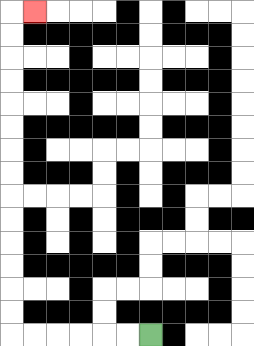{'start': '[6, 14]', 'end': '[1, 0]', 'path_directions': 'L,L,L,L,L,L,U,U,U,U,U,U,U,U,U,U,U,U,U,U,R', 'path_coordinates': '[[6, 14], [5, 14], [4, 14], [3, 14], [2, 14], [1, 14], [0, 14], [0, 13], [0, 12], [0, 11], [0, 10], [0, 9], [0, 8], [0, 7], [0, 6], [0, 5], [0, 4], [0, 3], [0, 2], [0, 1], [0, 0], [1, 0]]'}